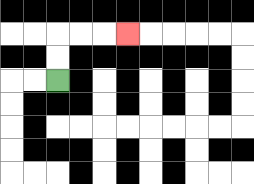{'start': '[2, 3]', 'end': '[5, 1]', 'path_directions': 'U,U,R,R,R', 'path_coordinates': '[[2, 3], [2, 2], [2, 1], [3, 1], [4, 1], [5, 1]]'}